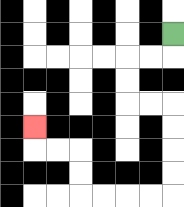{'start': '[7, 1]', 'end': '[1, 5]', 'path_directions': 'D,L,L,D,D,R,R,D,D,D,D,L,L,L,L,U,U,L,L,U', 'path_coordinates': '[[7, 1], [7, 2], [6, 2], [5, 2], [5, 3], [5, 4], [6, 4], [7, 4], [7, 5], [7, 6], [7, 7], [7, 8], [6, 8], [5, 8], [4, 8], [3, 8], [3, 7], [3, 6], [2, 6], [1, 6], [1, 5]]'}